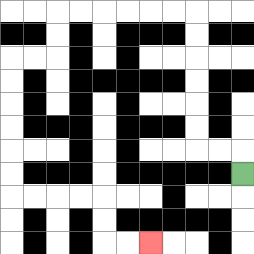{'start': '[10, 7]', 'end': '[6, 10]', 'path_directions': 'U,L,L,U,U,U,U,U,U,L,L,L,L,L,L,D,D,L,L,D,D,D,D,D,D,R,R,R,R,D,D,R,R', 'path_coordinates': '[[10, 7], [10, 6], [9, 6], [8, 6], [8, 5], [8, 4], [8, 3], [8, 2], [8, 1], [8, 0], [7, 0], [6, 0], [5, 0], [4, 0], [3, 0], [2, 0], [2, 1], [2, 2], [1, 2], [0, 2], [0, 3], [0, 4], [0, 5], [0, 6], [0, 7], [0, 8], [1, 8], [2, 8], [3, 8], [4, 8], [4, 9], [4, 10], [5, 10], [6, 10]]'}